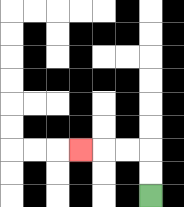{'start': '[6, 8]', 'end': '[3, 6]', 'path_directions': 'U,U,L,L,L', 'path_coordinates': '[[6, 8], [6, 7], [6, 6], [5, 6], [4, 6], [3, 6]]'}